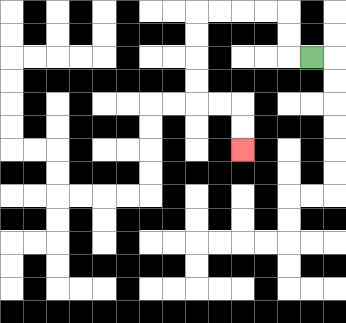{'start': '[13, 2]', 'end': '[10, 6]', 'path_directions': 'L,U,U,L,L,L,L,D,D,D,D,R,R,D,D', 'path_coordinates': '[[13, 2], [12, 2], [12, 1], [12, 0], [11, 0], [10, 0], [9, 0], [8, 0], [8, 1], [8, 2], [8, 3], [8, 4], [9, 4], [10, 4], [10, 5], [10, 6]]'}